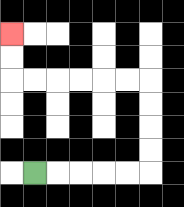{'start': '[1, 7]', 'end': '[0, 1]', 'path_directions': 'R,R,R,R,R,U,U,U,U,L,L,L,L,L,L,U,U', 'path_coordinates': '[[1, 7], [2, 7], [3, 7], [4, 7], [5, 7], [6, 7], [6, 6], [6, 5], [6, 4], [6, 3], [5, 3], [4, 3], [3, 3], [2, 3], [1, 3], [0, 3], [0, 2], [0, 1]]'}